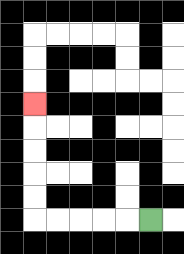{'start': '[6, 9]', 'end': '[1, 4]', 'path_directions': 'L,L,L,L,L,U,U,U,U,U', 'path_coordinates': '[[6, 9], [5, 9], [4, 9], [3, 9], [2, 9], [1, 9], [1, 8], [1, 7], [1, 6], [1, 5], [1, 4]]'}